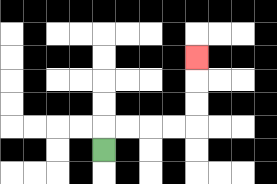{'start': '[4, 6]', 'end': '[8, 2]', 'path_directions': 'U,R,R,R,R,U,U,U', 'path_coordinates': '[[4, 6], [4, 5], [5, 5], [6, 5], [7, 5], [8, 5], [8, 4], [8, 3], [8, 2]]'}